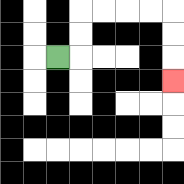{'start': '[2, 2]', 'end': '[7, 3]', 'path_directions': 'R,U,U,R,R,R,R,D,D,D', 'path_coordinates': '[[2, 2], [3, 2], [3, 1], [3, 0], [4, 0], [5, 0], [6, 0], [7, 0], [7, 1], [7, 2], [7, 3]]'}